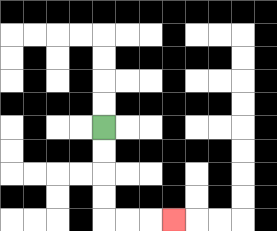{'start': '[4, 5]', 'end': '[7, 9]', 'path_directions': 'D,D,D,D,R,R,R', 'path_coordinates': '[[4, 5], [4, 6], [4, 7], [4, 8], [4, 9], [5, 9], [6, 9], [7, 9]]'}